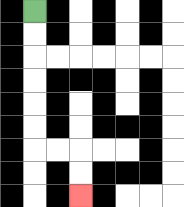{'start': '[1, 0]', 'end': '[3, 8]', 'path_directions': 'D,D,D,D,D,D,R,R,D,D', 'path_coordinates': '[[1, 0], [1, 1], [1, 2], [1, 3], [1, 4], [1, 5], [1, 6], [2, 6], [3, 6], [3, 7], [3, 8]]'}